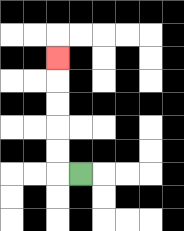{'start': '[3, 7]', 'end': '[2, 2]', 'path_directions': 'L,U,U,U,U,U', 'path_coordinates': '[[3, 7], [2, 7], [2, 6], [2, 5], [2, 4], [2, 3], [2, 2]]'}